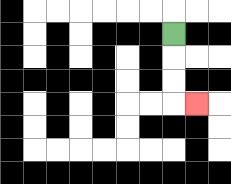{'start': '[7, 1]', 'end': '[8, 4]', 'path_directions': 'D,D,D,R', 'path_coordinates': '[[7, 1], [7, 2], [7, 3], [7, 4], [8, 4]]'}